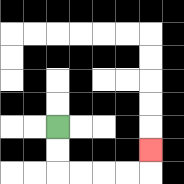{'start': '[2, 5]', 'end': '[6, 6]', 'path_directions': 'D,D,R,R,R,R,U', 'path_coordinates': '[[2, 5], [2, 6], [2, 7], [3, 7], [4, 7], [5, 7], [6, 7], [6, 6]]'}